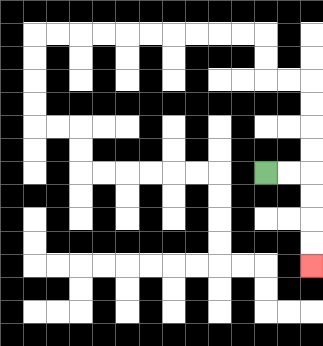{'start': '[11, 7]', 'end': '[13, 11]', 'path_directions': 'R,R,D,D,D,D', 'path_coordinates': '[[11, 7], [12, 7], [13, 7], [13, 8], [13, 9], [13, 10], [13, 11]]'}